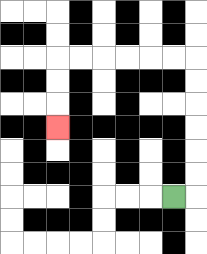{'start': '[7, 8]', 'end': '[2, 5]', 'path_directions': 'R,U,U,U,U,U,U,L,L,L,L,L,L,D,D,D', 'path_coordinates': '[[7, 8], [8, 8], [8, 7], [8, 6], [8, 5], [8, 4], [8, 3], [8, 2], [7, 2], [6, 2], [5, 2], [4, 2], [3, 2], [2, 2], [2, 3], [2, 4], [2, 5]]'}